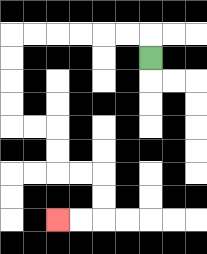{'start': '[6, 2]', 'end': '[2, 9]', 'path_directions': 'U,L,L,L,L,L,L,D,D,D,D,R,R,D,D,R,R,D,D,L,L', 'path_coordinates': '[[6, 2], [6, 1], [5, 1], [4, 1], [3, 1], [2, 1], [1, 1], [0, 1], [0, 2], [0, 3], [0, 4], [0, 5], [1, 5], [2, 5], [2, 6], [2, 7], [3, 7], [4, 7], [4, 8], [4, 9], [3, 9], [2, 9]]'}